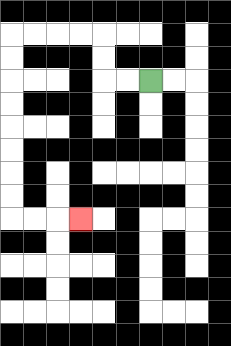{'start': '[6, 3]', 'end': '[3, 9]', 'path_directions': 'L,L,U,U,L,L,L,L,D,D,D,D,D,D,D,D,R,R,R', 'path_coordinates': '[[6, 3], [5, 3], [4, 3], [4, 2], [4, 1], [3, 1], [2, 1], [1, 1], [0, 1], [0, 2], [0, 3], [0, 4], [0, 5], [0, 6], [0, 7], [0, 8], [0, 9], [1, 9], [2, 9], [3, 9]]'}